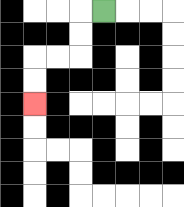{'start': '[4, 0]', 'end': '[1, 4]', 'path_directions': 'L,D,D,L,L,D,D', 'path_coordinates': '[[4, 0], [3, 0], [3, 1], [3, 2], [2, 2], [1, 2], [1, 3], [1, 4]]'}